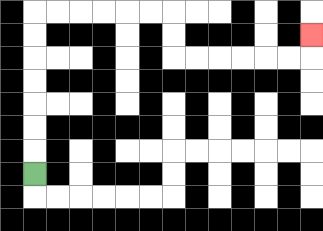{'start': '[1, 7]', 'end': '[13, 1]', 'path_directions': 'U,U,U,U,U,U,U,R,R,R,R,R,R,D,D,R,R,R,R,R,R,U', 'path_coordinates': '[[1, 7], [1, 6], [1, 5], [1, 4], [1, 3], [1, 2], [1, 1], [1, 0], [2, 0], [3, 0], [4, 0], [5, 0], [6, 0], [7, 0], [7, 1], [7, 2], [8, 2], [9, 2], [10, 2], [11, 2], [12, 2], [13, 2], [13, 1]]'}